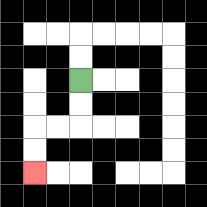{'start': '[3, 3]', 'end': '[1, 7]', 'path_directions': 'D,D,L,L,D,D', 'path_coordinates': '[[3, 3], [3, 4], [3, 5], [2, 5], [1, 5], [1, 6], [1, 7]]'}